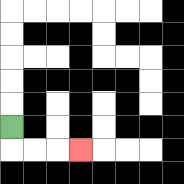{'start': '[0, 5]', 'end': '[3, 6]', 'path_directions': 'D,R,R,R', 'path_coordinates': '[[0, 5], [0, 6], [1, 6], [2, 6], [3, 6]]'}